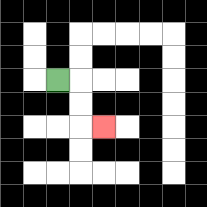{'start': '[2, 3]', 'end': '[4, 5]', 'path_directions': 'R,D,D,R', 'path_coordinates': '[[2, 3], [3, 3], [3, 4], [3, 5], [4, 5]]'}